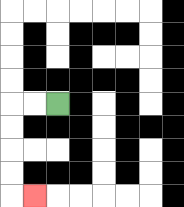{'start': '[2, 4]', 'end': '[1, 8]', 'path_directions': 'L,L,D,D,D,D,R', 'path_coordinates': '[[2, 4], [1, 4], [0, 4], [0, 5], [0, 6], [0, 7], [0, 8], [1, 8]]'}